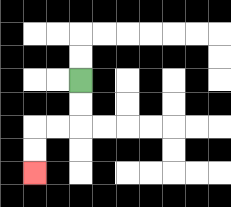{'start': '[3, 3]', 'end': '[1, 7]', 'path_directions': 'D,D,L,L,D,D', 'path_coordinates': '[[3, 3], [3, 4], [3, 5], [2, 5], [1, 5], [1, 6], [1, 7]]'}